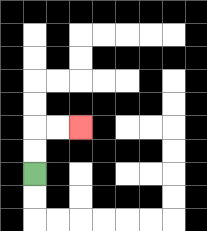{'start': '[1, 7]', 'end': '[3, 5]', 'path_directions': 'U,U,R,R', 'path_coordinates': '[[1, 7], [1, 6], [1, 5], [2, 5], [3, 5]]'}